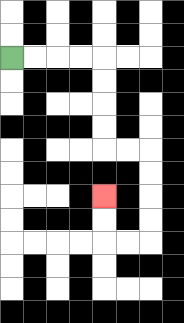{'start': '[0, 2]', 'end': '[4, 8]', 'path_directions': 'R,R,R,R,D,D,D,D,R,R,D,D,D,D,L,L,U,U', 'path_coordinates': '[[0, 2], [1, 2], [2, 2], [3, 2], [4, 2], [4, 3], [4, 4], [4, 5], [4, 6], [5, 6], [6, 6], [6, 7], [6, 8], [6, 9], [6, 10], [5, 10], [4, 10], [4, 9], [4, 8]]'}